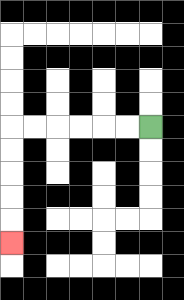{'start': '[6, 5]', 'end': '[0, 10]', 'path_directions': 'L,L,L,L,L,L,D,D,D,D,D', 'path_coordinates': '[[6, 5], [5, 5], [4, 5], [3, 5], [2, 5], [1, 5], [0, 5], [0, 6], [0, 7], [0, 8], [0, 9], [0, 10]]'}